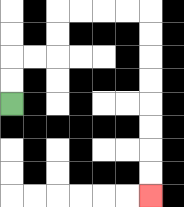{'start': '[0, 4]', 'end': '[6, 8]', 'path_directions': 'U,U,R,R,U,U,R,R,R,R,D,D,D,D,D,D,D,D', 'path_coordinates': '[[0, 4], [0, 3], [0, 2], [1, 2], [2, 2], [2, 1], [2, 0], [3, 0], [4, 0], [5, 0], [6, 0], [6, 1], [6, 2], [6, 3], [6, 4], [6, 5], [6, 6], [6, 7], [6, 8]]'}